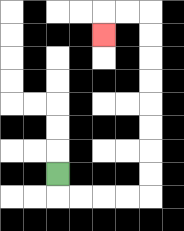{'start': '[2, 7]', 'end': '[4, 1]', 'path_directions': 'D,R,R,R,R,U,U,U,U,U,U,U,U,L,L,D', 'path_coordinates': '[[2, 7], [2, 8], [3, 8], [4, 8], [5, 8], [6, 8], [6, 7], [6, 6], [6, 5], [6, 4], [6, 3], [6, 2], [6, 1], [6, 0], [5, 0], [4, 0], [4, 1]]'}